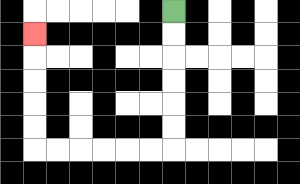{'start': '[7, 0]', 'end': '[1, 1]', 'path_directions': 'D,D,D,D,D,D,L,L,L,L,L,L,U,U,U,U,U', 'path_coordinates': '[[7, 0], [7, 1], [7, 2], [7, 3], [7, 4], [7, 5], [7, 6], [6, 6], [5, 6], [4, 6], [3, 6], [2, 6], [1, 6], [1, 5], [1, 4], [1, 3], [1, 2], [1, 1]]'}